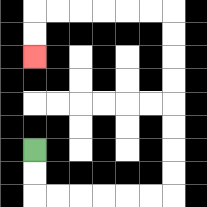{'start': '[1, 6]', 'end': '[1, 2]', 'path_directions': 'D,D,R,R,R,R,R,R,U,U,U,U,U,U,U,U,L,L,L,L,L,L,D,D', 'path_coordinates': '[[1, 6], [1, 7], [1, 8], [2, 8], [3, 8], [4, 8], [5, 8], [6, 8], [7, 8], [7, 7], [7, 6], [7, 5], [7, 4], [7, 3], [7, 2], [7, 1], [7, 0], [6, 0], [5, 0], [4, 0], [3, 0], [2, 0], [1, 0], [1, 1], [1, 2]]'}